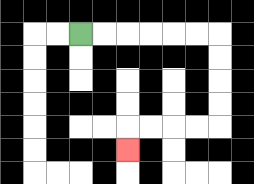{'start': '[3, 1]', 'end': '[5, 6]', 'path_directions': 'R,R,R,R,R,R,D,D,D,D,L,L,L,L,D', 'path_coordinates': '[[3, 1], [4, 1], [5, 1], [6, 1], [7, 1], [8, 1], [9, 1], [9, 2], [9, 3], [9, 4], [9, 5], [8, 5], [7, 5], [6, 5], [5, 5], [5, 6]]'}